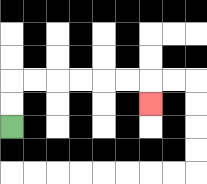{'start': '[0, 5]', 'end': '[6, 4]', 'path_directions': 'U,U,R,R,R,R,R,R,D', 'path_coordinates': '[[0, 5], [0, 4], [0, 3], [1, 3], [2, 3], [3, 3], [4, 3], [5, 3], [6, 3], [6, 4]]'}